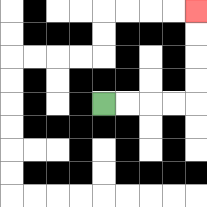{'start': '[4, 4]', 'end': '[8, 0]', 'path_directions': 'R,R,R,R,U,U,U,U', 'path_coordinates': '[[4, 4], [5, 4], [6, 4], [7, 4], [8, 4], [8, 3], [8, 2], [8, 1], [8, 0]]'}